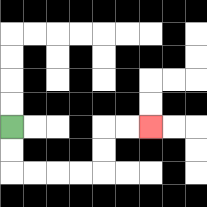{'start': '[0, 5]', 'end': '[6, 5]', 'path_directions': 'D,D,R,R,R,R,U,U,R,R', 'path_coordinates': '[[0, 5], [0, 6], [0, 7], [1, 7], [2, 7], [3, 7], [4, 7], [4, 6], [4, 5], [5, 5], [6, 5]]'}